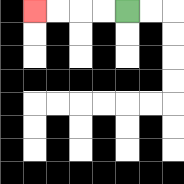{'start': '[5, 0]', 'end': '[1, 0]', 'path_directions': 'L,L,L,L', 'path_coordinates': '[[5, 0], [4, 0], [3, 0], [2, 0], [1, 0]]'}